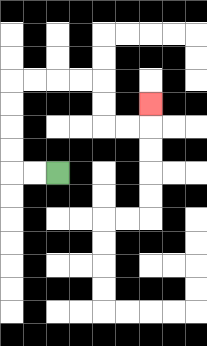{'start': '[2, 7]', 'end': '[6, 4]', 'path_directions': 'L,L,U,U,U,U,R,R,R,R,D,D,R,R,U', 'path_coordinates': '[[2, 7], [1, 7], [0, 7], [0, 6], [0, 5], [0, 4], [0, 3], [1, 3], [2, 3], [3, 3], [4, 3], [4, 4], [4, 5], [5, 5], [6, 5], [6, 4]]'}